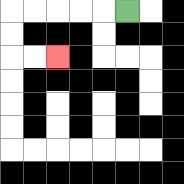{'start': '[5, 0]', 'end': '[2, 2]', 'path_directions': 'L,L,L,L,L,D,D,R,R', 'path_coordinates': '[[5, 0], [4, 0], [3, 0], [2, 0], [1, 0], [0, 0], [0, 1], [0, 2], [1, 2], [2, 2]]'}